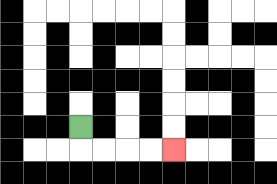{'start': '[3, 5]', 'end': '[7, 6]', 'path_directions': 'D,R,R,R,R', 'path_coordinates': '[[3, 5], [3, 6], [4, 6], [5, 6], [6, 6], [7, 6]]'}